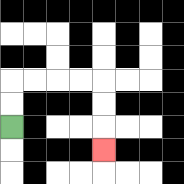{'start': '[0, 5]', 'end': '[4, 6]', 'path_directions': 'U,U,R,R,R,R,D,D,D', 'path_coordinates': '[[0, 5], [0, 4], [0, 3], [1, 3], [2, 3], [3, 3], [4, 3], [4, 4], [4, 5], [4, 6]]'}